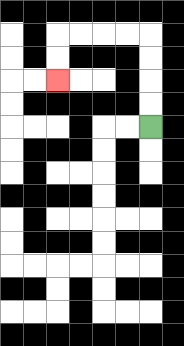{'start': '[6, 5]', 'end': '[2, 3]', 'path_directions': 'U,U,U,U,L,L,L,L,D,D', 'path_coordinates': '[[6, 5], [6, 4], [6, 3], [6, 2], [6, 1], [5, 1], [4, 1], [3, 1], [2, 1], [2, 2], [2, 3]]'}